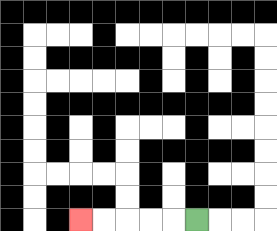{'start': '[8, 9]', 'end': '[3, 9]', 'path_directions': 'L,L,L,L,L', 'path_coordinates': '[[8, 9], [7, 9], [6, 9], [5, 9], [4, 9], [3, 9]]'}